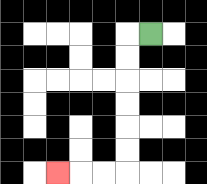{'start': '[6, 1]', 'end': '[2, 7]', 'path_directions': 'L,D,D,D,D,D,D,L,L,L', 'path_coordinates': '[[6, 1], [5, 1], [5, 2], [5, 3], [5, 4], [5, 5], [5, 6], [5, 7], [4, 7], [3, 7], [2, 7]]'}